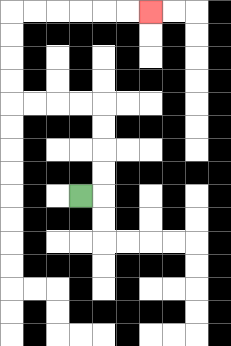{'start': '[3, 8]', 'end': '[6, 0]', 'path_directions': 'R,U,U,U,U,L,L,L,L,U,U,U,U,R,R,R,R,R,R', 'path_coordinates': '[[3, 8], [4, 8], [4, 7], [4, 6], [4, 5], [4, 4], [3, 4], [2, 4], [1, 4], [0, 4], [0, 3], [0, 2], [0, 1], [0, 0], [1, 0], [2, 0], [3, 0], [4, 0], [5, 0], [6, 0]]'}